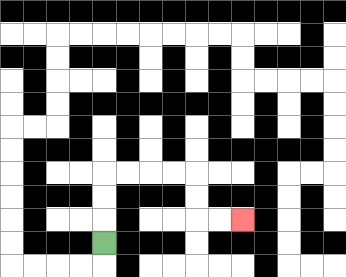{'start': '[4, 10]', 'end': '[10, 9]', 'path_directions': 'U,U,U,R,R,R,R,D,D,R,R', 'path_coordinates': '[[4, 10], [4, 9], [4, 8], [4, 7], [5, 7], [6, 7], [7, 7], [8, 7], [8, 8], [8, 9], [9, 9], [10, 9]]'}